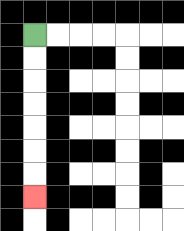{'start': '[1, 1]', 'end': '[1, 8]', 'path_directions': 'D,D,D,D,D,D,D', 'path_coordinates': '[[1, 1], [1, 2], [1, 3], [1, 4], [1, 5], [1, 6], [1, 7], [1, 8]]'}